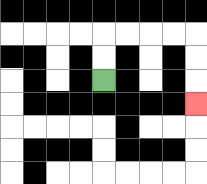{'start': '[4, 3]', 'end': '[8, 4]', 'path_directions': 'U,U,R,R,R,R,D,D,D', 'path_coordinates': '[[4, 3], [4, 2], [4, 1], [5, 1], [6, 1], [7, 1], [8, 1], [8, 2], [8, 3], [8, 4]]'}